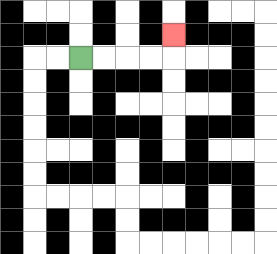{'start': '[3, 2]', 'end': '[7, 1]', 'path_directions': 'R,R,R,R,U', 'path_coordinates': '[[3, 2], [4, 2], [5, 2], [6, 2], [7, 2], [7, 1]]'}